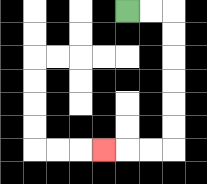{'start': '[5, 0]', 'end': '[4, 6]', 'path_directions': 'R,R,D,D,D,D,D,D,L,L,L', 'path_coordinates': '[[5, 0], [6, 0], [7, 0], [7, 1], [7, 2], [7, 3], [7, 4], [7, 5], [7, 6], [6, 6], [5, 6], [4, 6]]'}